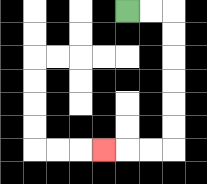{'start': '[5, 0]', 'end': '[4, 6]', 'path_directions': 'R,R,D,D,D,D,D,D,L,L,L', 'path_coordinates': '[[5, 0], [6, 0], [7, 0], [7, 1], [7, 2], [7, 3], [7, 4], [7, 5], [7, 6], [6, 6], [5, 6], [4, 6]]'}